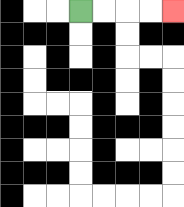{'start': '[3, 0]', 'end': '[7, 0]', 'path_directions': 'R,R,R,R', 'path_coordinates': '[[3, 0], [4, 0], [5, 0], [6, 0], [7, 0]]'}